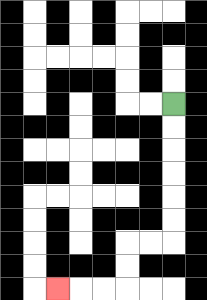{'start': '[7, 4]', 'end': '[2, 12]', 'path_directions': 'D,D,D,D,D,D,L,L,D,D,L,L,L', 'path_coordinates': '[[7, 4], [7, 5], [7, 6], [7, 7], [7, 8], [7, 9], [7, 10], [6, 10], [5, 10], [5, 11], [5, 12], [4, 12], [3, 12], [2, 12]]'}